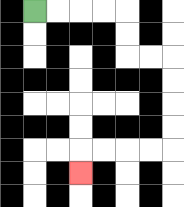{'start': '[1, 0]', 'end': '[3, 7]', 'path_directions': 'R,R,R,R,D,D,R,R,D,D,D,D,L,L,L,L,D', 'path_coordinates': '[[1, 0], [2, 0], [3, 0], [4, 0], [5, 0], [5, 1], [5, 2], [6, 2], [7, 2], [7, 3], [7, 4], [7, 5], [7, 6], [6, 6], [5, 6], [4, 6], [3, 6], [3, 7]]'}